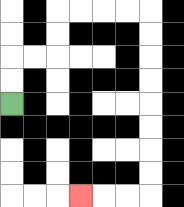{'start': '[0, 4]', 'end': '[3, 8]', 'path_directions': 'U,U,R,R,U,U,R,R,R,R,D,D,D,D,D,D,D,D,L,L,L', 'path_coordinates': '[[0, 4], [0, 3], [0, 2], [1, 2], [2, 2], [2, 1], [2, 0], [3, 0], [4, 0], [5, 0], [6, 0], [6, 1], [6, 2], [6, 3], [6, 4], [6, 5], [6, 6], [6, 7], [6, 8], [5, 8], [4, 8], [3, 8]]'}